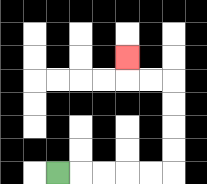{'start': '[2, 7]', 'end': '[5, 2]', 'path_directions': 'R,R,R,R,R,U,U,U,U,L,L,U', 'path_coordinates': '[[2, 7], [3, 7], [4, 7], [5, 7], [6, 7], [7, 7], [7, 6], [7, 5], [7, 4], [7, 3], [6, 3], [5, 3], [5, 2]]'}